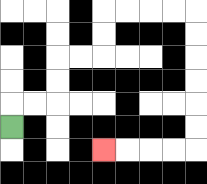{'start': '[0, 5]', 'end': '[4, 6]', 'path_directions': 'U,R,R,U,U,R,R,U,U,R,R,R,R,D,D,D,D,D,D,L,L,L,L', 'path_coordinates': '[[0, 5], [0, 4], [1, 4], [2, 4], [2, 3], [2, 2], [3, 2], [4, 2], [4, 1], [4, 0], [5, 0], [6, 0], [7, 0], [8, 0], [8, 1], [8, 2], [8, 3], [8, 4], [8, 5], [8, 6], [7, 6], [6, 6], [5, 6], [4, 6]]'}